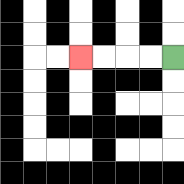{'start': '[7, 2]', 'end': '[3, 2]', 'path_directions': 'L,L,L,L', 'path_coordinates': '[[7, 2], [6, 2], [5, 2], [4, 2], [3, 2]]'}